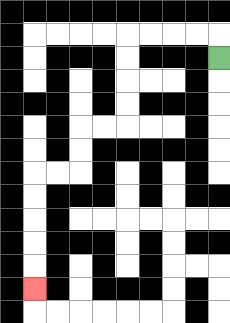{'start': '[9, 2]', 'end': '[1, 12]', 'path_directions': 'U,L,L,L,L,D,D,D,D,L,L,D,D,L,L,D,D,D,D,D', 'path_coordinates': '[[9, 2], [9, 1], [8, 1], [7, 1], [6, 1], [5, 1], [5, 2], [5, 3], [5, 4], [5, 5], [4, 5], [3, 5], [3, 6], [3, 7], [2, 7], [1, 7], [1, 8], [1, 9], [1, 10], [1, 11], [1, 12]]'}